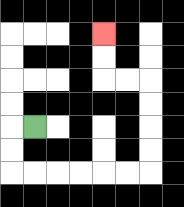{'start': '[1, 5]', 'end': '[4, 1]', 'path_directions': 'L,D,D,R,R,R,R,R,R,U,U,U,U,L,L,U,U', 'path_coordinates': '[[1, 5], [0, 5], [0, 6], [0, 7], [1, 7], [2, 7], [3, 7], [4, 7], [5, 7], [6, 7], [6, 6], [6, 5], [6, 4], [6, 3], [5, 3], [4, 3], [4, 2], [4, 1]]'}